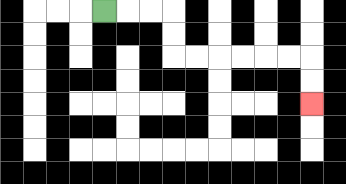{'start': '[4, 0]', 'end': '[13, 4]', 'path_directions': 'R,R,R,D,D,R,R,R,R,R,R,D,D', 'path_coordinates': '[[4, 0], [5, 0], [6, 0], [7, 0], [7, 1], [7, 2], [8, 2], [9, 2], [10, 2], [11, 2], [12, 2], [13, 2], [13, 3], [13, 4]]'}